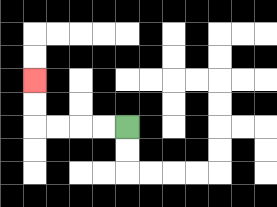{'start': '[5, 5]', 'end': '[1, 3]', 'path_directions': 'L,L,L,L,U,U', 'path_coordinates': '[[5, 5], [4, 5], [3, 5], [2, 5], [1, 5], [1, 4], [1, 3]]'}